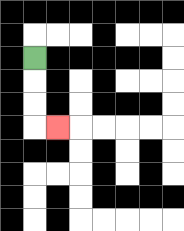{'start': '[1, 2]', 'end': '[2, 5]', 'path_directions': 'D,D,D,R', 'path_coordinates': '[[1, 2], [1, 3], [1, 4], [1, 5], [2, 5]]'}